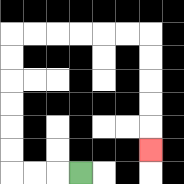{'start': '[3, 7]', 'end': '[6, 6]', 'path_directions': 'L,L,L,U,U,U,U,U,U,R,R,R,R,R,R,D,D,D,D,D', 'path_coordinates': '[[3, 7], [2, 7], [1, 7], [0, 7], [0, 6], [0, 5], [0, 4], [0, 3], [0, 2], [0, 1], [1, 1], [2, 1], [3, 1], [4, 1], [5, 1], [6, 1], [6, 2], [6, 3], [6, 4], [6, 5], [6, 6]]'}